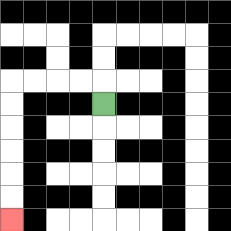{'start': '[4, 4]', 'end': '[0, 9]', 'path_directions': 'U,L,L,L,L,D,D,D,D,D,D', 'path_coordinates': '[[4, 4], [4, 3], [3, 3], [2, 3], [1, 3], [0, 3], [0, 4], [0, 5], [0, 6], [0, 7], [0, 8], [0, 9]]'}